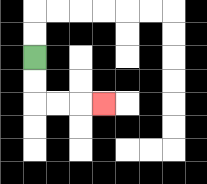{'start': '[1, 2]', 'end': '[4, 4]', 'path_directions': 'D,D,R,R,R', 'path_coordinates': '[[1, 2], [1, 3], [1, 4], [2, 4], [3, 4], [4, 4]]'}